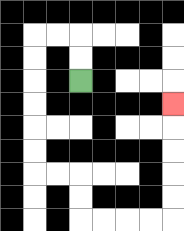{'start': '[3, 3]', 'end': '[7, 4]', 'path_directions': 'U,U,L,L,D,D,D,D,D,D,R,R,D,D,R,R,R,R,U,U,U,U,U', 'path_coordinates': '[[3, 3], [3, 2], [3, 1], [2, 1], [1, 1], [1, 2], [1, 3], [1, 4], [1, 5], [1, 6], [1, 7], [2, 7], [3, 7], [3, 8], [3, 9], [4, 9], [5, 9], [6, 9], [7, 9], [7, 8], [7, 7], [7, 6], [7, 5], [7, 4]]'}